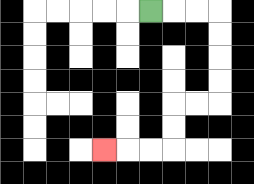{'start': '[6, 0]', 'end': '[4, 6]', 'path_directions': 'R,R,R,D,D,D,D,L,L,D,D,L,L,L', 'path_coordinates': '[[6, 0], [7, 0], [8, 0], [9, 0], [9, 1], [9, 2], [9, 3], [9, 4], [8, 4], [7, 4], [7, 5], [7, 6], [6, 6], [5, 6], [4, 6]]'}